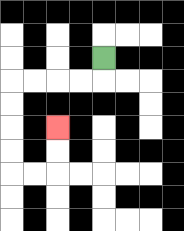{'start': '[4, 2]', 'end': '[2, 5]', 'path_directions': 'D,L,L,L,L,D,D,D,D,R,R,U,U', 'path_coordinates': '[[4, 2], [4, 3], [3, 3], [2, 3], [1, 3], [0, 3], [0, 4], [0, 5], [0, 6], [0, 7], [1, 7], [2, 7], [2, 6], [2, 5]]'}